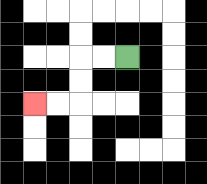{'start': '[5, 2]', 'end': '[1, 4]', 'path_directions': 'L,L,D,D,L,L', 'path_coordinates': '[[5, 2], [4, 2], [3, 2], [3, 3], [3, 4], [2, 4], [1, 4]]'}